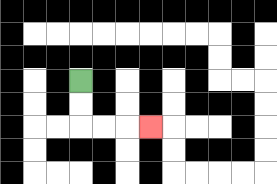{'start': '[3, 3]', 'end': '[6, 5]', 'path_directions': 'D,D,R,R,R', 'path_coordinates': '[[3, 3], [3, 4], [3, 5], [4, 5], [5, 5], [6, 5]]'}